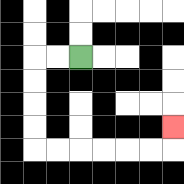{'start': '[3, 2]', 'end': '[7, 5]', 'path_directions': 'L,L,D,D,D,D,R,R,R,R,R,R,U', 'path_coordinates': '[[3, 2], [2, 2], [1, 2], [1, 3], [1, 4], [1, 5], [1, 6], [2, 6], [3, 6], [4, 6], [5, 6], [6, 6], [7, 6], [7, 5]]'}